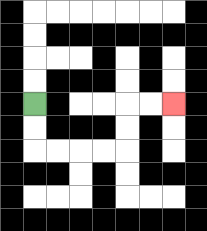{'start': '[1, 4]', 'end': '[7, 4]', 'path_directions': 'D,D,R,R,R,R,U,U,R,R', 'path_coordinates': '[[1, 4], [1, 5], [1, 6], [2, 6], [3, 6], [4, 6], [5, 6], [5, 5], [5, 4], [6, 4], [7, 4]]'}